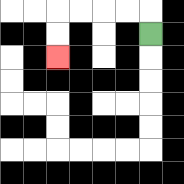{'start': '[6, 1]', 'end': '[2, 2]', 'path_directions': 'U,L,L,L,L,D,D', 'path_coordinates': '[[6, 1], [6, 0], [5, 0], [4, 0], [3, 0], [2, 0], [2, 1], [2, 2]]'}